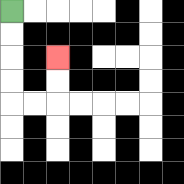{'start': '[0, 0]', 'end': '[2, 2]', 'path_directions': 'D,D,D,D,R,R,U,U', 'path_coordinates': '[[0, 0], [0, 1], [0, 2], [0, 3], [0, 4], [1, 4], [2, 4], [2, 3], [2, 2]]'}